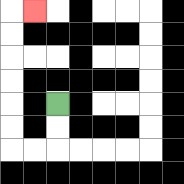{'start': '[2, 4]', 'end': '[1, 0]', 'path_directions': 'D,D,L,L,U,U,U,U,U,U,R', 'path_coordinates': '[[2, 4], [2, 5], [2, 6], [1, 6], [0, 6], [0, 5], [0, 4], [0, 3], [0, 2], [0, 1], [0, 0], [1, 0]]'}